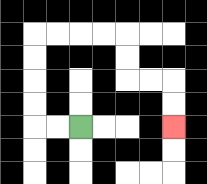{'start': '[3, 5]', 'end': '[7, 5]', 'path_directions': 'L,L,U,U,U,U,R,R,R,R,D,D,R,R,D,D', 'path_coordinates': '[[3, 5], [2, 5], [1, 5], [1, 4], [1, 3], [1, 2], [1, 1], [2, 1], [3, 1], [4, 1], [5, 1], [5, 2], [5, 3], [6, 3], [7, 3], [7, 4], [7, 5]]'}